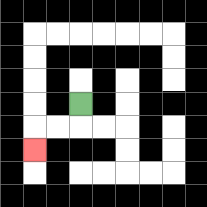{'start': '[3, 4]', 'end': '[1, 6]', 'path_directions': 'D,L,L,D', 'path_coordinates': '[[3, 4], [3, 5], [2, 5], [1, 5], [1, 6]]'}